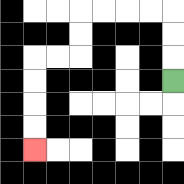{'start': '[7, 3]', 'end': '[1, 6]', 'path_directions': 'U,U,U,L,L,L,L,D,D,L,L,D,D,D,D', 'path_coordinates': '[[7, 3], [7, 2], [7, 1], [7, 0], [6, 0], [5, 0], [4, 0], [3, 0], [3, 1], [3, 2], [2, 2], [1, 2], [1, 3], [1, 4], [1, 5], [1, 6]]'}